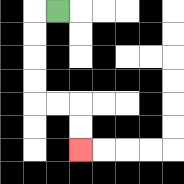{'start': '[2, 0]', 'end': '[3, 6]', 'path_directions': 'L,D,D,D,D,R,R,D,D', 'path_coordinates': '[[2, 0], [1, 0], [1, 1], [1, 2], [1, 3], [1, 4], [2, 4], [3, 4], [3, 5], [3, 6]]'}